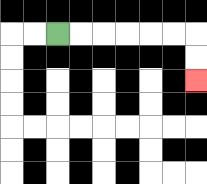{'start': '[2, 1]', 'end': '[8, 3]', 'path_directions': 'R,R,R,R,R,R,D,D', 'path_coordinates': '[[2, 1], [3, 1], [4, 1], [5, 1], [6, 1], [7, 1], [8, 1], [8, 2], [8, 3]]'}